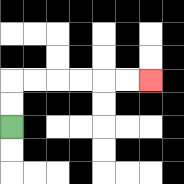{'start': '[0, 5]', 'end': '[6, 3]', 'path_directions': 'U,U,R,R,R,R,R,R', 'path_coordinates': '[[0, 5], [0, 4], [0, 3], [1, 3], [2, 3], [3, 3], [4, 3], [5, 3], [6, 3]]'}